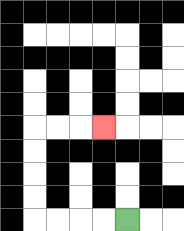{'start': '[5, 9]', 'end': '[4, 5]', 'path_directions': 'L,L,L,L,U,U,U,U,R,R,R', 'path_coordinates': '[[5, 9], [4, 9], [3, 9], [2, 9], [1, 9], [1, 8], [1, 7], [1, 6], [1, 5], [2, 5], [3, 5], [4, 5]]'}